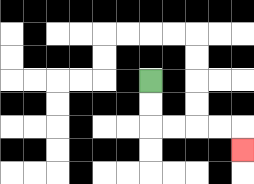{'start': '[6, 3]', 'end': '[10, 6]', 'path_directions': 'D,D,R,R,R,R,D', 'path_coordinates': '[[6, 3], [6, 4], [6, 5], [7, 5], [8, 5], [9, 5], [10, 5], [10, 6]]'}